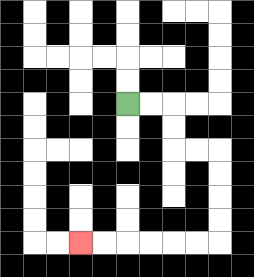{'start': '[5, 4]', 'end': '[3, 10]', 'path_directions': 'R,R,D,D,R,R,D,D,D,D,L,L,L,L,L,L', 'path_coordinates': '[[5, 4], [6, 4], [7, 4], [7, 5], [7, 6], [8, 6], [9, 6], [9, 7], [9, 8], [9, 9], [9, 10], [8, 10], [7, 10], [6, 10], [5, 10], [4, 10], [3, 10]]'}